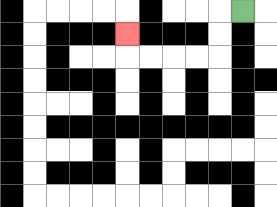{'start': '[10, 0]', 'end': '[5, 1]', 'path_directions': 'L,D,D,L,L,L,L,U', 'path_coordinates': '[[10, 0], [9, 0], [9, 1], [9, 2], [8, 2], [7, 2], [6, 2], [5, 2], [5, 1]]'}